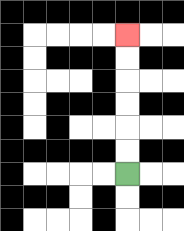{'start': '[5, 7]', 'end': '[5, 1]', 'path_directions': 'U,U,U,U,U,U', 'path_coordinates': '[[5, 7], [5, 6], [5, 5], [5, 4], [5, 3], [5, 2], [5, 1]]'}